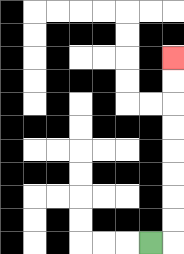{'start': '[6, 10]', 'end': '[7, 2]', 'path_directions': 'R,U,U,U,U,U,U,U,U', 'path_coordinates': '[[6, 10], [7, 10], [7, 9], [7, 8], [7, 7], [7, 6], [7, 5], [7, 4], [7, 3], [7, 2]]'}